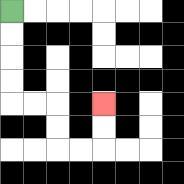{'start': '[0, 0]', 'end': '[4, 4]', 'path_directions': 'D,D,D,D,R,R,D,D,R,R,U,U', 'path_coordinates': '[[0, 0], [0, 1], [0, 2], [0, 3], [0, 4], [1, 4], [2, 4], [2, 5], [2, 6], [3, 6], [4, 6], [4, 5], [4, 4]]'}